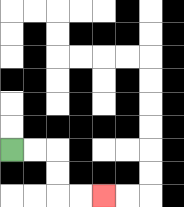{'start': '[0, 6]', 'end': '[4, 8]', 'path_directions': 'R,R,D,D,R,R', 'path_coordinates': '[[0, 6], [1, 6], [2, 6], [2, 7], [2, 8], [3, 8], [4, 8]]'}